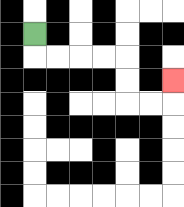{'start': '[1, 1]', 'end': '[7, 3]', 'path_directions': 'D,R,R,R,R,D,D,R,R,U', 'path_coordinates': '[[1, 1], [1, 2], [2, 2], [3, 2], [4, 2], [5, 2], [5, 3], [5, 4], [6, 4], [7, 4], [7, 3]]'}